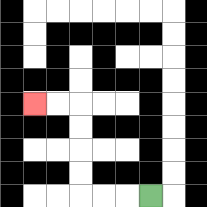{'start': '[6, 8]', 'end': '[1, 4]', 'path_directions': 'L,L,L,U,U,U,U,L,L', 'path_coordinates': '[[6, 8], [5, 8], [4, 8], [3, 8], [3, 7], [3, 6], [3, 5], [3, 4], [2, 4], [1, 4]]'}